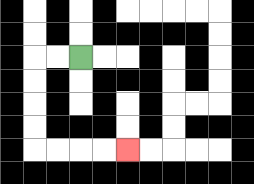{'start': '[3, 2]', 'end': '[5, 6]', 'path_directions': 'L,L,D,D,D,D,R,R,R,R', 'path_coordinates': '[[3, 2], [2, 2], [1, 2], [1, 3], [1, 4], [1, 5], [1, 6], [2, 6], [3, 6], [4, 6], [5, 6]]'}